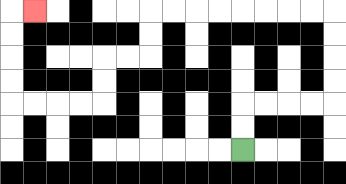{'start': '[10, 6]', 'end': '[1, 0]', 'path_directions': 'U,U,R,R,R,R,U,U,U,U,L,L,L,L,L,L,L,L,D,D,L,L,D,D,L,L,L,L,U,U,U,U,R', 'path_coordinates': '[[10, 6], [10, 5], [10, 4], [11, 4], [12, 4], [13, 4], [14, 4], [14, 3], [14, 2], [14, 1], [14, 0], [13, 0], [12, 0], [11, 0], [10, 0], [9, 0], [8, 0], [7, 0], [6, 0], [6, 1], [6, 2], [5, 2], [4, 2], [4, 3], [4, 4], [3, 4], [2, 4], [1, 4], [0, 4], [0, 3], [0, 2], [0, 1], [0, 0], [1, 0]]'}